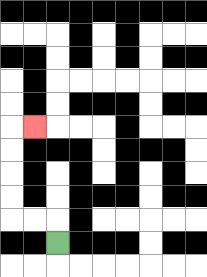{'start': '[2, 10]', 'end': '[1, 5]', 'path_directions': 'U,L,L,U,U,U,U,R', 'path_coordinates': '[[2, 10], [2, 9], [1, 9], [0, 9], [0, 8], [0, 7], [0, 6], [0, 5], [1, 5]]'}